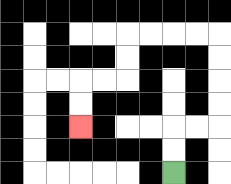{'start': '[7, 7]', 'end': '[3, 5]', 'path_directions': 'U,U,R,R,U,U,U,U,L,L,L,L,D,D,L,L,D,D', 'path_coordinates': '[[7, 7], [7, 6], [7, 5], [8, 5], [9, 5], [9, 4], [9, 3], [9, 2], [9, 1], [8, 1], [7, 1], [6, 1], [5, 1], [5, 2], [5, 3], [4, 3], [3, 3], [3, 4], [3, 5]]'}